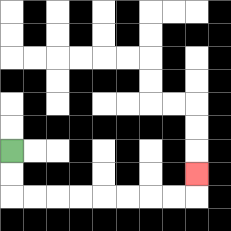{'start': '[0, 6]', 'end': '[8, 7]', 'path_directions': 'D,D,R,R,R,R,R,R,R,R,U', 'path_coordinates': '[[0, 6], [0, 7], [0, 8], [1, 8], [2, 8], [3, 8], [4, 8], [5, 8], [6, 8], [7, 8], [8, 8], [8, 7]]'}